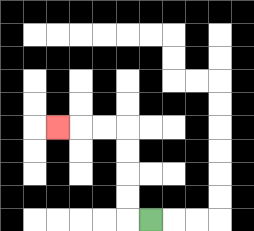{'start': '[6, 9]', 'end': '[2, 5]', 'path_directions': 'L,U,U,U,U,L,L,L', 'path_coordinates': '[[6, 9], [5, 9], [5, 8], [5, 7], [5, 6], [5, 5], [4, 5], [3, 5], [2, 5]]'}